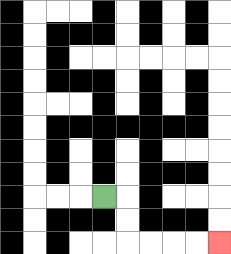{'start': '[4, 8]', 'end': '[9, 10]', 'path_directions': 'R,D,D,R,R,R,R', 'path_coordinates': '[[4, 8], [5, 8], [5, 9], [5, 10], [6, 10], [7, 10], [8, 10], [9, 10]]'}